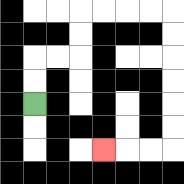{'start': '[1, 4]', 'end': '[4, 6]', 'path_directions': 'U,U,R,R,U,U,R,R,R,R,D,D,D,D,D,D,L,L,L', 'path_coordinates': '[[1, 4], [1, 3], [1, 2], [2, 2], [3, 2], [3, 1], [3, 0], [4, 0], [5, 0], [6, 0], [7, 0], [7, 1], [7, 2], [7, 3], [7, 4], [7, 5], [7, 6], [6, 6], [5, 6], [4, 6]]'}